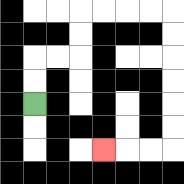{'start': '[1, 4]', 'end': '[4, 6]', 'path_directions': 'U,U,R,R,U,U,R,R,R,R,D,D,D,D,D,D,L,L,L', 'path_coordinates': '[[1, 4], [1, 3], [1, 2], [2, 2], [3, 2], [3, 1], [3, 0], [4, 0], [5, 0], [6, 0], [7, 0], [7, 1], [7, 2], [7, 3], [7, 4], [7, 5], [7, 6], [6, 6], [5, 6], [4, 6]]'}